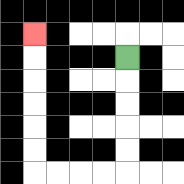{'start': '[5, 2]', 'end': '[1, 1]', 'path_directions': 'D,D,D,D,D,L,L,L,L,U,U,U,U,U,U', 'path_coordinates': '[[5, 2], [5, 3], [5, 4], [5, 5], [5, 6], [5, 7], [4, 7], [3, 7], [2, 7], [1, 7], [1, 6], [1, 5], [1, 4], [1, 3], [1, 2], [1, 1]]'}